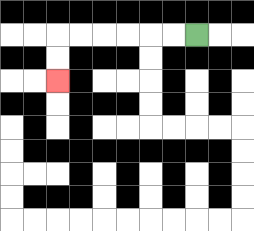{'start': '[8, 1]', 'end': '[2, 3]', 'path_directions': 'L,L,L,L,L,L,D,D', 'path_coordinates': '[[8, 1], [7, 1], [6, 1], [5, 1], [4, 1], [3, 1], [2, 1], [2, 2], [2, 3]]'}